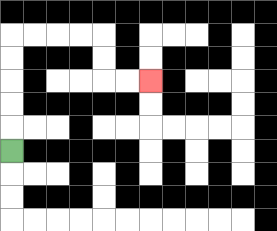{'start': '[0, 6]', 'end': '[6, 3]', 'path_directions': 'U,U,U,U,U,R,R,R,R,D,D,R,R', 'path_coordinates': '[[0, 6], [0, 5], [0, 4], [0, 3], [0, 2], [0, 1], [1, 1], [2, 1], [3, 1], [4, 1], [4, 2], [4, 3], [5, 3], [6, 3]]'}